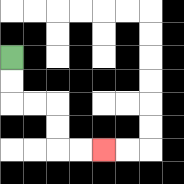{'start': '[0, 2]', 'end': '[4, 6]', 'path_directions': 'D,D,R,R,D,D,R,R', 'path_coordinates': '[[0, 2], [0, 3], [0, 4], [1, 4], [2, 4], [2, 5], [2, 6], [3, 6], [4, 6]]'}